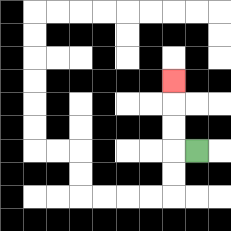{'start': '[8, 6]', 'end': '[7, 3]', 'path_directions': 'L,U,U,U', 'path_coordinates': '[[8, 6], [7, 6], [7, 5], [7, 4], [7, 3]]'}